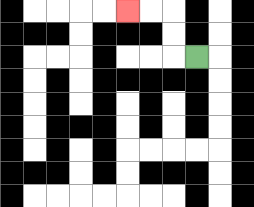{'start': '[8, 2]', 'end': '[5, 0]', 'path_directions': 'L,U,U,L,L', 'path_coordinates': '[[8, 2], [7, 2], [7, 1], [7, 0], [6, 0], [5, 0]]'}